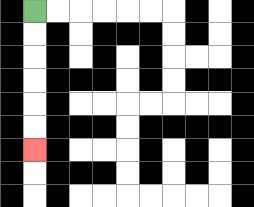{'start': '[1, 0]', 'end': '[1, 6]', 'path_directions': 'D,D,D,D,D,D', 'path_coordinates': '[[1, 0], [1, 1], [1, 2], [1, 3], [1, 4], [1, 5], [1, 6]]'}